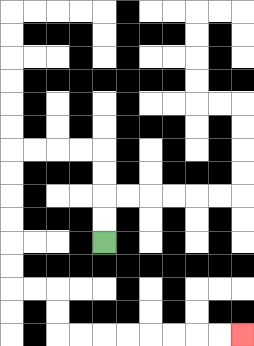{'start': '[4, 10]', 'end': '[10, 14]', 'path_directions': 'U,U,U,U,L,L,L,L,D,D,D,D,D,D,R,R,D,D,R,R,R,R,R,R,R,R', 'path_coordinates': '[[4, 10], [4, 9], [4, 8], [4, 7], [4, 6], [3, 6], [2, 6], [1, 6], [0, 6], [0, 7], [0, 8], [0, 9], [0, 10], [0, 11], [0, 12], [1, 12], [2, 12], [2, 13], [2, 14], [3, 14], [4, 14], [5, 14], [6, 14], [7, 14], [8, 14], [9, 14], [10, 14]]'}